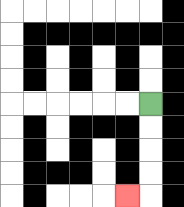{'start': '[6, 4]', 'end': '[5, 8]', 'path_directions': 'D,D,D,D,L', 'path_coordinates': '[[6, 4], [6, 5], [6, 6], [6, 7], [6, 8], [5, 8]]'}